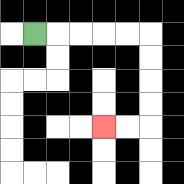{'start': '[1, 1]', 'end': '[4, 5]', 'path_directions': 'R,R,R,R,R,D,D,D,D,L,L', 'path_coordinates': '[[1, 1], [2, 1], [3, 1], [4, 1], [5, 1], [6, 1], [6, 2], [6, 3], [6, 4], [6, 5], [5, 5], [4, 5]]'}